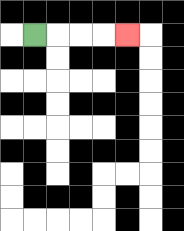{'start': '[1, 1]', 'end': '[5, 1]', 'path_directions': 'R,R,R,R', 'path_coordinates': '[[1, 1], [2, 1], [3, 1], [4, 1], [5, 1]]'}